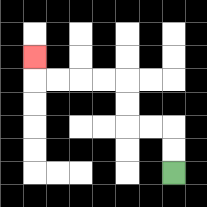{'start': '[7, 7]', 'end': '[1, 2]', 'path_directions': 'U,U,L,L,U,U,L,L,L,L,U', 'path_coordinates': '[[7, 7], [7, 6], [7, 5], [6, 5], [5, 5], [5, 4], [5, 3], [4, 3], [3, 3], [2, 3], [1, 3], [1, 2]]'}